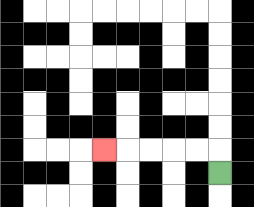{'start': '[9, 7]', 'end': '[4, 6]', 'path_directions': 'U,L,L,L,L,L', 'path_coordinates': '[[9, 7], [9, 6], [8, 6], [7, 6], [6, 6], [5, 6], [4, 6]]'}